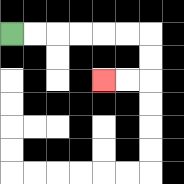{'start': '[0, 1]', 'end': '[4, 3]', 'path_directions': 'R,R,R,R,R,R,D,D,L,L', 'path_coordinates': '[[0, 1], [1, 1], [2, 1], [3, 1], [4, 1], [5, 1], [6, 1], [6, 2], [6, 3], [5, 3], [4, 3]]'}